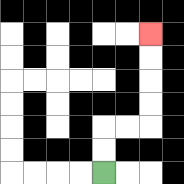{'start': '[4, 7]', 'end': '[6, 1]', 'path_directions': 'U,U,R,R,U,U,U,U', 'path_coordinates': '[[4, 7], [4, 6], [4, 5], [5, 5], [6, 5], [6, 4], [6, 3], [6, 2], [6, 1]]'}